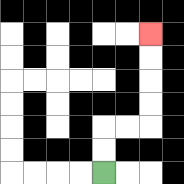{'start': '[4, 7]', 'end': '[6, 1]', 'path_directions': 'U,U,R,R,U,U,U,U', 'path_coordinates': '[[4, 7], [4, 6], [4, 5], [5, 5], [6, 5], [6, 4], [6, 3], [6, 2], [6, 1]]'}